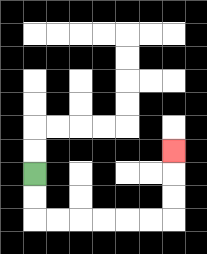{'start': '[1, 7]', 'end': '[7, 6]', 'path_directions': 'D,D,R,R,R,R,R,R,U,U,U', 'path_coordinates': '[[1, 7], [1, 8], [1, 9], [2, 9], [3, 9], [4, 9], [5, 9], [6, 9], [7, 9], [7, 8], [7, 7], [7, 6]]'}